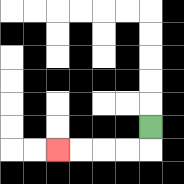{'start': '[6, 5]', 'end': '[2, 6]', 'path_directions': 'D,L,L,L,L', 'path_coordinates': '[[6, 5], [6, 6], [5, 6], [4, 6], [3, 6], [2, 6]]'}